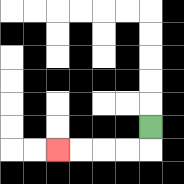{'start': '[6, 5]', 'end': '[2, 6]', 'path_directions': 'D,L,L,L,L', 'path_coordinates': '[[6, 5], [6, 6], [5, 6], [4, 6], [3, 6], [2, 6]]'}